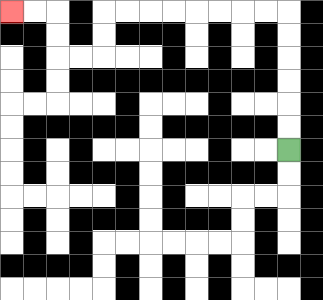{'start': '[12, 6]', 'end': '[0, 0]', 'path_directions': 'U,U,U,U,U,U,L,L,L,L,L,L,L,L,D,D,L,L,U,U,L,L', 'path_coordinates': '[[12, 6], [12, 5], [12, 4], [12, 3], [12, 2], [12, 1], [12, 0], [11, 0], [10, 0], [9, 0], [8, 0], [7, 0], [6, 0], [5, 0], [4, 0], [4, 1], [4, 2], [3, 2], [2, 2], [2, 1], [2, 0], [1, 0], [0, 0]]'}